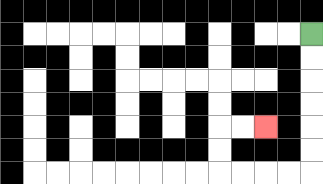{'start': '[13, 1]', 'end': '[11, 5]', 'path_directions': 'D,D,D,D,D,D,L,L,L,L,U,U,R,R', 'path_coordinates': '[[13, 1], [13, 2], [13, 3], [13, 4], [13, 5], [13, 6], [13, 7], [12, 7], [11, 7], [10, 7], [9, 7], [9, 6], [9, 5], [10, 5], [11, 5]]'}